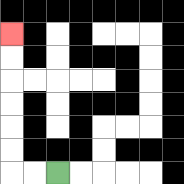{'start': '[2, 7]', 'end': '[0, 1]', 'path_directions': 'L,L,U,U,U,U,U,U', 'path_coordinates': '[[2, 7], [1, 7], [0, 7], [0, 6], [0, 5], [0, 4], [0, 3], [0, 2], [0, 1]]'}